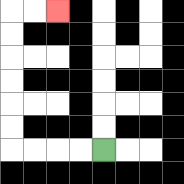{'start': '[4, 6]', 'end': '[2, 0]', 'path_directions': 'L,L,L,L,U,U,U,U,U,U,R,R', 'path_coordinates': '[[4, 6], [3, 6], [2, 6], [1, 6], [0, 6], [0, 5], [0, 4], [0, 3], [0, 2], [0, 1], [0, 0], [1, 0], [2, 0]]'}